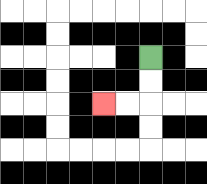{'start': '[6, 2]', 'end': '[4, 4]', 'path_directions': 'D,D,L,L', 'path_coordinates': '[[6, 2], [6, 3], [6, 4], [5, 4], [4, 4]]'}